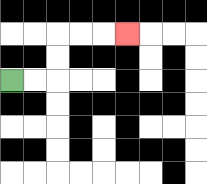{'start': '[0, 3]', 'end': '[5, 1]', 'path_directions': 'R,R,U,U,R,R,R', 'path_coordinates': '[[0, 3], [1, 3], [2, 3], [2, 2], [2, 1], [3, 1], [4, 1], [5, 1]]'}